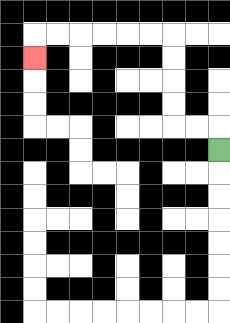{'start': '[9, 6]', 'end': '[1, 2]', 'path_directions': 'U,L,L,U,U,U,U,L,L,L,L,L,L,D', 'path_coordinates': '[[9, 6], [9, 5], [8, 5], [7, 5], [7, 4], [7, 3], [7, 2], [7, 1], [6, 1], [5, 1], [4, 1], [3, 1], [2, 1], [1, 1], [1, 2]]'}